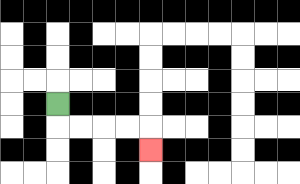{'start': '[2, 4]', 'end': '[6, 6]', 'path_directions': 'D,R,R,R,R,D', 'path_coordinates': '[[2, 4], [2, 5], [3, 5], [4, 5], [5, 5], [6, 5], [6, 6]]'}